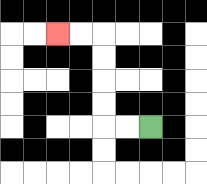{'start': '[6, 5]', 'end': '[2, 1]', 'path_directions': 'L,L,U,U,U,U,L,L', 'path_coordinates': '[[6, 5], [5, 5], [4, 5], [4, 4], [4, 3], [4, 2], [4, 1], [3, 1], [2, 1]]'}